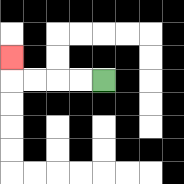{'start': '[4, 3]', 'end': '[0, 2]', 'path_directions': 'L,L,L,L,U', 'path_coordinates': '[[4, 3], [3, 3], [2, 3], [1, 3], [0, 3], [0, 2]]'}